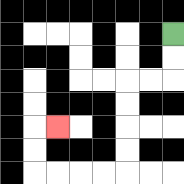{'start': '[7, 1]', 'end': '[2, 5]', 'path_directions': 'D,D,L,L,D,D,D,D,L,L,L,L,U,U,R', 'path_coordinates': '[[7, 1], [7, 2], [7, 3], [6, 3], [5, 3], [5, 4], [5, 5], [5, 6], [5, 7], [4, 7], [3, 7], [2, 7], [1, 7], [1, 6], [1, 5], [2, 5]]'}